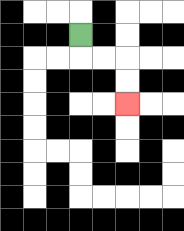{'start': '[3, 1]', 'end': '[5, 4]', 'path_directions': 'D,R,R,D,D', 'path_coordinates': '[[3, 1], [3, 2], [4, 2], [5, 2], [5, 3], [5, 4]]'}